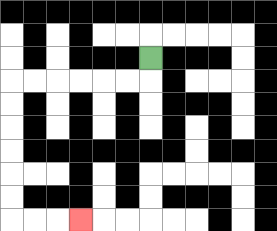{'start': '[6, 2]', 'end': '[3, 9]', 'path_directions': 'D,L,L,L,L,L,L,D,D,D,D,D,D,R,R,R', 'path_coordinates': '[[6, 2], [6, 3], [5, 3], [4, 3], [3, 3], [2, 3], [1, 3], [0, 3], [0, 4], [0, 5], [0, 6], [0, 7], [0, 8], [0, 9], [1, 9], [2, 9], [3, 9]]'}